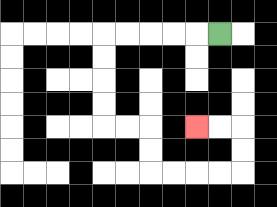{'start': '[9, 1]', 'end': '[8, 5]', 'path_directions': 'L,L,L,L,L,D,D,D,D,R,R,D,D,R,R,R,R,U,U,L,L', 'path_coordinates': '[[9, 1], [8, 1], [7, 1], [6, 1], [5, 1], [4, 1], [4, 2], [4, 3], [4, 4], [4, 5], [5, 5], [6, 5], [6, 6], [6, 7], [7, 7], [8, 7], [9, 7], [10, 7], [10, 6], [10, 5], [9, 5], [8, 5]]'}